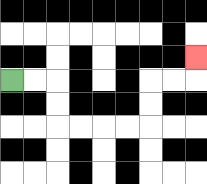{'start': '[0, 3]', 'end': '[8, 2]', 'path_directions': 'R,R,D,D,R,R,R,R,U,U,R,R,U', 'path_coordinates': '[[0, 3], [1, 3], [2, 3], [2, 4], [2, 5], [3, 5], [4, 5], [5, 5], [6, 5], [6, 4], [6, 3], [7, 3], [8, 3], [8, 2]]'}